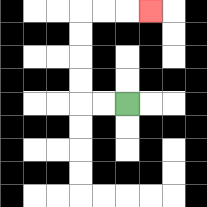{'start': '[5, 4]', 'end': '[6, 0]', 'path_directions': 'L,L,U,U,U,U,R,R,R', 'path_coordinates': '[[5, 4], [4, 4], [3, 4], [3, 3], [3, 2], [3, 1], [3, 0], [4, 0], [5, 0], [6, 0]]'}